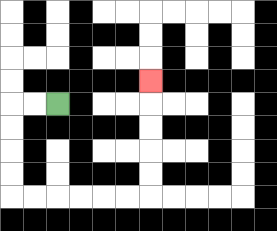{'start': '[2, 4]', 'end': '[6, 3]', 'path_directions': 'L,L,D,D,D,D,R,R,R,R,R,R,U,U,U,U,U', 'path_coordinates': '[[2, 4], [1, 4], [0, 4], [0, 5], [0, 6], [0, 7], [0, 8], [1, 8], [2, 8], [3, 8], [4, 8], [5, 8], [6, 8], [6, 7], [6, 6], [6, 5], [6, 4], [6, 3]]'}